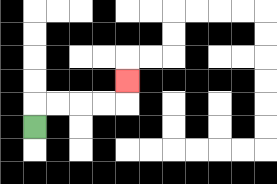{'start': '[1, 5]', 'end': '[5, 3]', 'path_directions': 'U,R,R,R,R,U', 'path_coordinates': '[[1, 5], [1, 4], [2, 4], [3, 4], [4, 4], [5, 4], [5, 3]]'}